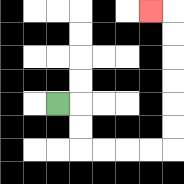{'start': '[2, 4]', 'end': '[6, 0]', 'path_directions': 'R,D,D,R,R,R,R,U,U,U,U,U,U,L', 'path_coordinates': '[[2, 4], [3, 4], [3, 5], [3, 6], [4, 6], [5, 6], [6, 6], [7, 6], [7, 5], [7, 4], [7, 3], [7, 2], [7, 1], [7, 0], [6, 0]]'}